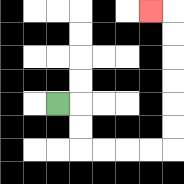{'start': '[2, 4]', 'end': '[6, 0]', 'path_directions': 'R,D,D,R,R,R,R,U,U,U,U,U,U,L', 'path_coordinates': '[[2, 4], [3, 4], [3, 5], [3, 6], [4, 6], [5, 6], [6, 6], [7, 6], [7, 5], [7, 4], [7, 3], [7, 2], [7, 1], [7, 0], [6, 0]]'}